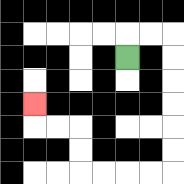{'start': '[5, 2]', 'end': '[1, 4]', 'path_directions': 'U,R,R,D,D,D,D,D,D,L,L,L,L,U,U,L,L,U', 'path_coordinates': '[[5, 2], [5, 1], [6, 1], [7, 1], [7, 2], [7, 3], [7, 4], [7, 5], [7, 6], [7, 7], [6, 7], [5, 7], [4, 7], [3, 7], [3, 6], [3, 5], [2, 5], [1, 5], [1, 4]]'}